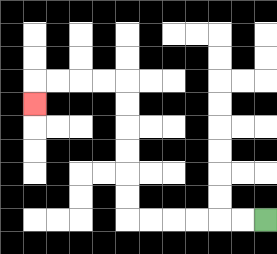{'start': '[11, 9]', 'end': '[1, 4]', 'path_directions': 'L,L,L,L,L,L,U,U,U,U,U,U,L,L,L,L,D', 'path_coordinates': '[[11, 9], [10, 9], [9, 9], [8, 9], [7, 9], [6, 9], [5, 9], [5, 8], [5, 7], [5, 6], [5, 5], [5, 4], [5, 3], [4, 3], [3, 3], [2, 3], [1, 3], [1, 4]]'}